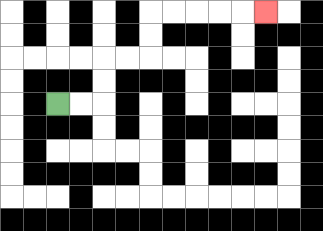{'start': '[2, 4]', 'end': '[11, 0]', 'path_directions': 'R,R,U,U,R,R,U,U,R,R,R,R,R', 'path_coordinates': '[[2, 4], [3, 4], [4, 4], [4, 3], [4, 2], [5, 2], [6, 2], [6, 1], [6, 0], [7, 0], [8, 0], [9, 0], [10, 0], [11, 0]]'}